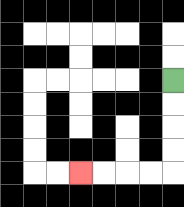{'start': '[7, 3]', 'end': '[3, 7]', 'path_directions': 'D,D,D,D,L,L,L,L', 'path_coordinates': '[[7, 3], [7, 4], [7, 5], [7, 6], [7, 7], [6, 7], [5, 7], [4, 7], [3, 7]]'}